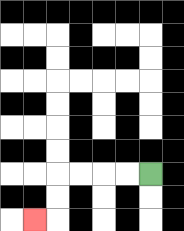{'start': '[6, 7]', 'end': '[1, 9]', 'path_directions': 'L,L,L,L,D,D,L', 'path_coordinates': '[[6, 7], [5, 7], [4, 7], [3, 7], [2, 7], [2, 8], [2, 9], [1, 9]]'}